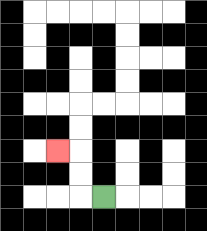{'start': '[4, 8]', 'end': '[2, 6]', 'path_directions': 'L,U,U,L', 'path_coordinates': '[[4, 8], [3, 8], [3, 7], [3, 6], [2, 6]]'}